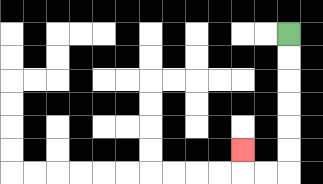{'start': '[12, 1]', 'end': '[10, 6]', 'path_directions': 'D,D,D,D,D,D,L,L,U', 'path_coordinates': '[[12, 1], [12, 2], [12, 3], [12, 4], [12, 5], [12, 6], [12, 7], [11, 7], [10, 7], [10, 6]]'}